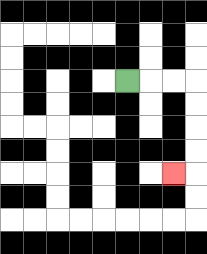{'start': '[5, 3]', 'end': '[7, 7]', 'path_directions': 'R,R,R,D,D,D,D,L', 'path_coordinates': '[[5, 3], [6, 3], [7, 3], [8, 3], [8, 4], [8, 5], [8, 6], [8, 7], [7, 7]]'}